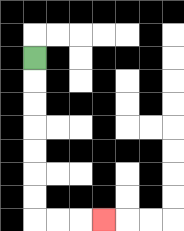{'start': '[1, 2]', 'end': '[4, 9]', 'path_directions': 'D,D,D,D,D,D,D,R,R,R', 'path_coordinates': '[[1, 2], [1, 3], [1, 4], [1, 5], [1, 6], [1, 7], [1, 8], [1, 9], [2, 9], [3, 9], [4, 9]]'}